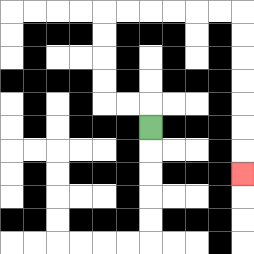{'start': '[6, 5]', 'end': '[10, 7]', 'path_directions': 'U,L,L,U,U,U,U,R,R,R,R,R,R,D,D,D,D,D,D,D', 'path_coordinates': '[[6, 5], [6, 4], [5, 4], [4, 4], [4, 3], [4, 2], [4, 1], [4, 0], [5, 0], [6, 0], [7, 0], [8, 0], [9, 0], [10, 0], [10, 1], [10, 2], [10, 3], [10, 4], [10, 5], [10, 6], [10, 7]]'}